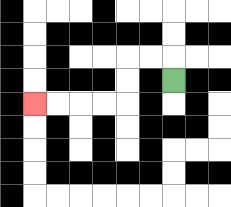{'start': '[7, 3]', 'end': '[1, 4]', 'path_directions': 'U,L,L,D,D,L,L,L,L', 'path_coordinates': '[[7, 3], [7, 2], [6, 2], [5, 2], [5, 3], [5, 4], [4, 4], [3, 4], [2, 4], [1, 4]]'}